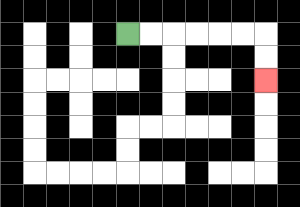{'start': '[5, 1]', 'end': '[11, 3]', 'path_directions': 'R,R,R,R,R,R,D,D', 'path_coordinates': '[[5, 1], [6, 1], [7, 1], [8, 1], [9, 1], [10, 1], [11, 1], [11, 2], [11, 3]]'}